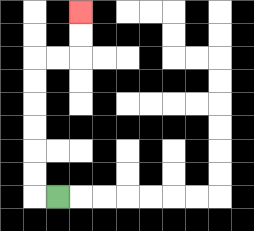{'start': '[2, 8]', 'end': '[3, 0]', 'path_directions': 'L,U,U,U,U,U,U,R,R,U,U', 'path_coordinates': '[[2, 8], [1, 8], [1, 7], [1, 6], [1, 5], [1, 4], [1, 3], [1, 2], [2, 2], [3, 2], [3, 1], [3, 0]]'}